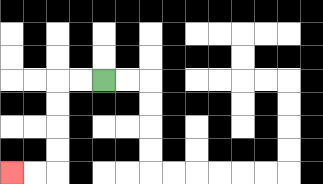{'start': '[4, 3]', 'end': '[0, 7]', 'path_directions': 'L,L,D,D,D,D,L,L', 'path_coordinates': '[[4, 3], [3, 3], [2, 3], [2, 4], [2, 5], [2, 6], [2, 7], [1, 7], [0, 7]]'}